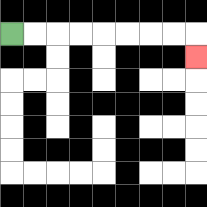{'start': '[0, 1]', 'end': '[8, 2]', 'path_directions': 'R,R,R,R,R,R,R,R,D', 'path_coordinates': '[[0, 1], [1, 1], [2, 1], [3, 1], [4, 1], [5, 1], [6, 1], [7, 1], [8, 1], [8, 2]]'}